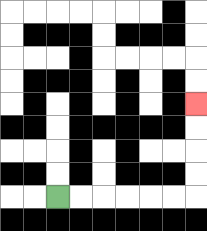{'start': '[2, 8]', 'end': '[8, 4]', 'path_directions': 'R,R,R,R,R,R,U,U,U,U', 'path_coordinates': '[[2, 8], [3, 8], [4, 8], [5, 8], [6, 8], [7, 8], [8, 8], [8, 7], [8, 6], [8, 5], [8, 4]]'}